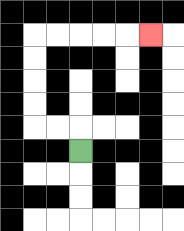{'start': '[3, 6]', 'end': '[6, 1]', 'path_directions': 'U,L,L,U,U,U,U,R,R,R,R,R', 'path_coordinates': '[[3, 6], [3, 5], [2, 5], [1, 5], [1, 4], [1, 3], [1, 2], [1, 1], [2, 1], [3, 1], [4, 1], [5, 1], [6, 1]]'}